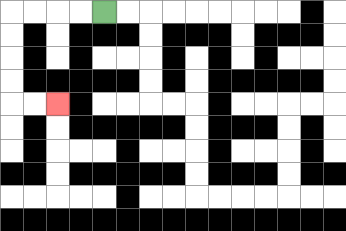{'start': '[4, 0]', 'end': '[2, 4]', 'path_directions': 'L,L,L,L,D,D,D,D,R,R', 'path_coordinates': '[[4, 0], [3, 0], [2, 0], [1, 0], [0, 0], [0, 1], [0, 2], [0, 3], [0, 4], [1, 4], [2, 4]]'}